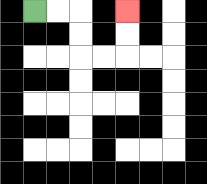{'start': '[1, 0]', 'end': '[5, 0]', 'path_directions': 'R,R,D,D,R,R,U,U', 'path_coordinates': '[[1, 0], [2, 0], [3, 0], [3, 1], [3, 2], [4, 2], [5, 2], [5, 1], [5, 0]]'}